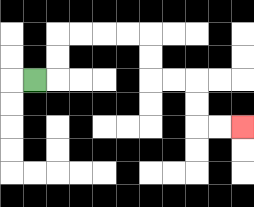{'start': '[1, 3]', 'end': '[10, 5]', 'path_directions': 'R,U,U,R,R,R,R,D,D,R,R,D,D,R,R', 'path_coordinates': '[[1, 3], [2, 3], [2, 2], [2, 1], [3, 1], [4, 1], [5, 1], [6, 1], [6, 2], [6, 3], [7, 3], [8, 3], [8, 4], [8, 5], [9, 5], [10, 5]]'}